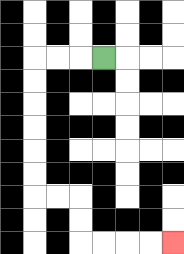{'start': '[4, 2]', 'end': '[7, 10]', 'path_directions': 'L,L,L,D,D,D,D,D,D,R,R,D,D,R,R,R,R', 'path_coordinates': '[[4, 2], [3, 2], [2, 2], [1, 2], [1, 3], [1, 4], [1, 5], [1, 6], [1, 7], [1, 8], [2, 8], [3, 8], [3, 9], [3, 10], [4, 10], [5, 10], [6, 10], [7, 10]]'}